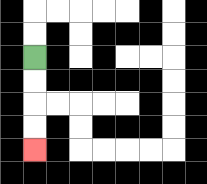{'start': '[1, 2]', 'end': '[1, 6]', 'path_directions': 'D,D,D,D', 'path_coordinates': '[[1, 2], [1, 3], [1, 4], [1, 5], [1, 6]]'}